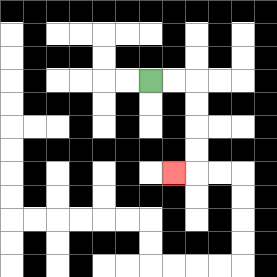{'start': '[6, 3]', 'end': '[7, 7]', 'path_directions': 'R,R,D,D,D,D,L', 'path_coordinates': '[[6, 3], [7, 3], [8, 3], [8, 4], [8, 5], [8, 6], [8, 7], [7, 7]]'}